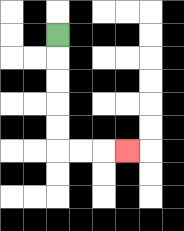{'start': '[2, 1]', 'end': '[5, 6]', 'path_directions': 'D,D,D,D,D,R,R,R', 'path_coordinates': '[[2, 1], [2, 2], [2, 3], [2, 4], [2, 5], [2, 6], [3, 6], [4, 6], [5, 6]]'}